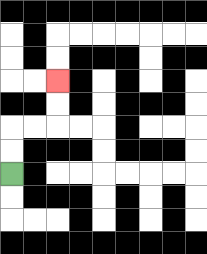{'start': '[0, 7]', 'end': '[2, 3]', 'path_directions': 'U,U,R,R,U,U', 'path_coordinates': '[[0, 7], [0, 6], [0, 5], [1, 5], [2, 5], [2, 4], [2, 3]]'}